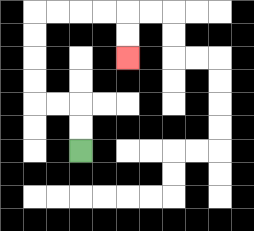{'start': '[3, 6]', 'end': '[5, 2]', 'path_directions': 'U,U,L,L,U,U,U,U,R,R,R,R,D,D', 'path_coordinates': '[[3, 6], [3, 5], [3, 4], [2, 4], [1, 4], [1, 3], [1, 2], [1, 1], [1, 0], [2, 0], [3, 0], [4, 0], [5, 0], [5, 1], [5, 2]]'}